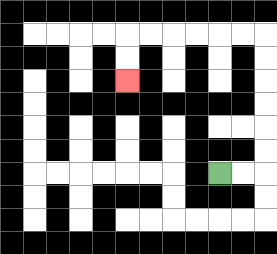{'start': '[9, 7]', 'end': '[5, 3]', 'path_directions': 'R,R,U,U,U,U,U,U,L,L,L,L,L,L,D,D', 'path_coordinates': '[[9, 7], [10, 7], [11, 7], [11, 6], [11, 5], [11, 4], [11, 3], [11, 2], [11, 1], [10, 1], [9, 1], [8, 1], [7, 1], [6, 1], [5, 1], [5, 2], [5, 3]]'}